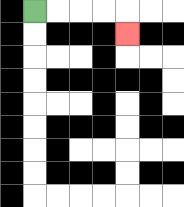{'start': '[1, 0]', 'end': '[5, 1]', 'path_directions': 'R,R,R,R,D', 'path_coordinates': '[[1, 0], [2, 0], [3, 0], [4, 0], [5, 0], [5, 1]]'}